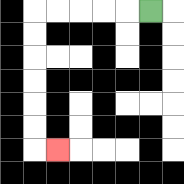{'start': '[6, 0]', 'end': '[2, 6]', 'path_directions': 'L,L,L,L,L,D,D,D,D,D,D,R', 'path_coordinates': '[[6, 0], [5, 0], [4, 0], [3, 0], [2, 0], [1, 0], [1, 1], [1, 2], [1, 3], [1, 4], [1, 5], [1, 6], [2, 6]]'}